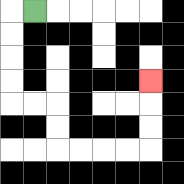{'start': '[1, 0]', 'end': '[6, 3]', 'path_directions': 'L,D,D,D,D,R,R,D,D,R,R,R,R,U,U,U', 'path_coordinates': '[[1, 0], [0, 0], [0, 1], [0, 2], [0, 3], [0, 4], [1, 4], [2, 4], [2, 5], [2, 6], [3, 6], [4, 6], [5, 6], [6, 6], [6, 5], [6, 4], [6, 3]]'}